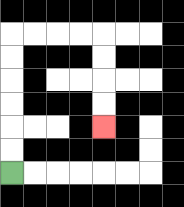{'start': '[0, 7]', 'end': '[4, 5]', 'path_directions': 'U,U,U,U,U,U,R,R,R,R,D,D,D,D', 'path_coordinates': '[[0, 7], [0, 6], [0, 5], [0, 4], [0, 3], [0, 2], [0, 1], [1, 1], [2, 1], [3, 1], [4, 1], [4, 2], [4, 3], [4, 4], [4, 5]]'}